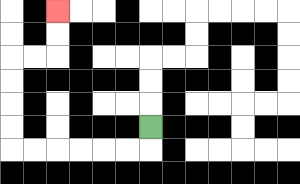{'start': '[6, 5]', 'end': '[2, 0]', 'path_directions': 'D,L,L,L,L,L,L,U,U,U,U,R,R,U,U', 'path_coordinates': '[[6, 5], [6, 6], [5, 6], [4, 6], [3, 6], [2, 6], [1, 6], [0, 6], [0, 5], [0, 4], [0, 3], [0, 2], [1, 2], [2, 2], [2, 1], [2, 0]]'}